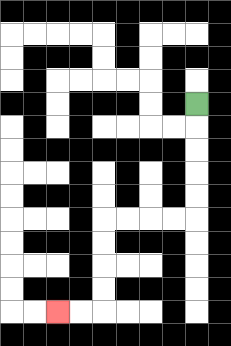{'start': '[8, 4]', 'end': '[2, 13]', 'path_directions': 'D,D,D,D,D,L,L,L,L,D,D,D,D,L,L', 'path_coordinates': '[[8, 4], [8, 5], [8, 6], [8, 7], [8, 8], [8, 9], [7, 9], [6, 9], [5, 9], [4, 9], [4, 10], [4, 11], [4, 12], [4, 13], [3, 13], [2, 13]]'}